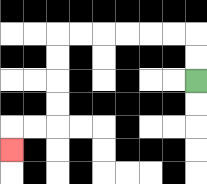{'start': '[8, 3]', 'end': '[0, 6]', 'path_directions': 'U,U,L,L,L,L,L,L,D,D,D,D,L,L,D', 'path_coordinates': '[[8, 3], [8, 2], [8, 1], [7, 1], [6, 1], [5, 1], [4, 1], [3, 1], [2, 1], [2, 2], [2, 3], [2, 4], [2, 5], [1, 5], [0, 5], [0, 6]]'}